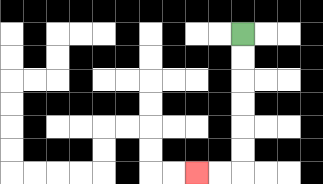{'start': '[10, 1]', 'end': '[8, 7]', 'path_directions': 'D,D,D,D,D,D,L,L', 'path_coordinates': '[[10, 1], [10, 2], [10, 3], [10, 4], [10, 5], [10, 6], [10, 7], [9, 7], [8, 7]]'}